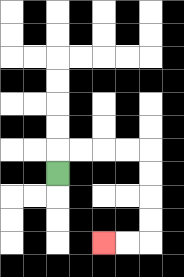{'start': '[2, 7]', 'end': '[4, 10]', 'path_directions': 'U,R,R,R,R,D,D,D,D,L,L', 'path_coordinates': '[[2, 7], [2, 6], [3, 6], [4, 6], [5, 6], [6, 6], [6, 7], [6, 8], [6, 9], [6, 10], [5, 10], [4, 10]]'}